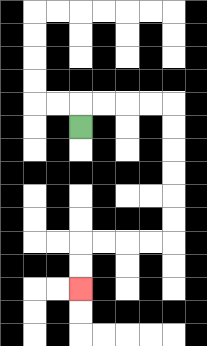{'start': '[3, 5]', 'end': '[3, 12]', 'path_directions': 'U,R,R,R,R,D,D,D,D,D,D,L,L,L,L,D,D', 'path_coordinates': '[[3, 5], [3, 4], [4, 4], [5, 4], [6, 4], [7, 4], [7, 5], [7, 6], [7, 7], [7, 8], [7, 9], [7, 10], [6, 10], [5, 10], [4, 10], [3, 10], [3, 11], [3, 12]]'}